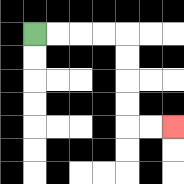{'start': '[1, 1]', 'end': '[7, 5]', 'path_directions': 'R,R,R,R,D,D,D,D,R,R', 'path_coordinates': '[[1, 1], [2, 1], [3, 1], [4, 1], [5, 1], [5, 2], [5, 3], [5, 4], [5, 5], [6, 5], [7, 5]]'}